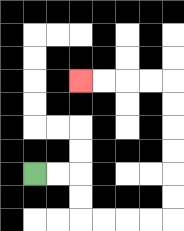{'start': '[1, 7]', 'end': '[3, 3]', 'path_directions': 'R,R,D,D,R,R,R,R,U,U,U,U,U,U,L,L,L,L', 'path_coordinates': '[[1, 7], [2, 7], [3, 7], [3, 8], [3, 9], [4, 9], [5, 9], [6, 9], [7, 9], [7, 8], [7, 7], [7, 6], [7, 5], [7, 4], [7, 3], [6, 3], [5, 3], [4, 3], [3, 3]]'}